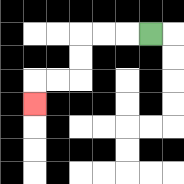{'start': '[6, 1]', 'end': '[1, 4]', 'path_directions': 'L,L,L,D,D,L,L,D', 'path_coordinates': '[[6, 1], [5, 1], [4, 1], [3, 1], [3, 2], [3, 3], [2, 3], [1, 3], [1, 4]]'}